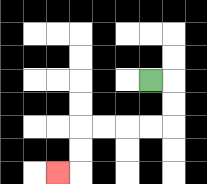{'start': '[6, 3]', 'end': '[2, 7]', 'path_directions': 'R,D,D,L,L,L,L,D,D,L', 'path_coordinates': '[[6, 3], [7, 3], [7, 4], [7, 5], [6, 5], [5, 5], [4, 5], [3, 5], [3, 6], [3, 7], [2, 7]]'}